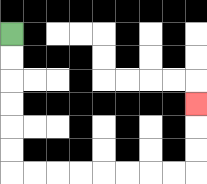{'start': '[0, 1]', 'end': '[8, 4]', 'path_directions': 'D,D,D,D,D,D,R,R,R,R,R,R,R,R,U,U,U', 'path_coordinates': '[[0, 1], [0, 2], [0, 3], [0, 4], [0, 5], [0, 6], [0, 7], [1, 7], [2, 7], [3, 7], [4, 7], [5, 7], [6, 7], [7, 7], [8, 7], [8, 6], [8, 5], [8, 4]]'}